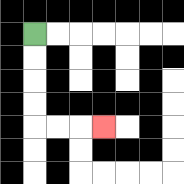{'start': '[1, 1]', 'end': '[4, 5]', 'path_directions': 'D,D,D,D,R,R,R', 'path_coordinates': '[[1, 1], [1, 2], [1, 3], [1, 4], [1, 5], [2, 5], [3, 5], [4, 5]]'}